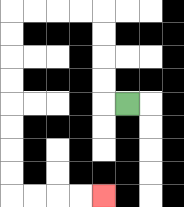{'start': '[5, 4]', 'end': '[4, 8]', 'path_directions': 'L,U,U,U,U,L,L,L,L,D,D,D,D,D,D,D,D,R,R,R,R', 'path_coordinates': '[[5, 4], [4, 4], [4, 3], [4, 2], [4, 1], [4, 0], [3, 0], [2, 0], [1, 0], [0, 0], [0, 1], [0, 2], [0, 3], [0, 4], [0, 5], [0, 6], [0, 7], [0, 8], [1, 8], [2, 8], [3, 8], [4, 8]]'}